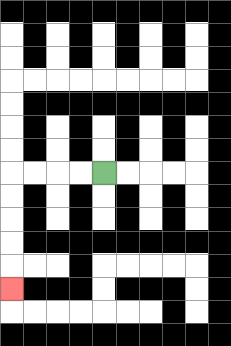{'start': '[4, 7]', 'end': '[0, 12]', 'path_directions': 'L,L,L,L,D,D,D,D,D', 'path_coordinates': '[[4, 7], [3, 7], [2, 7], [1, 7], [0, 7], [0, 8], [0, 9], [0, 10], [0, 11], [0, 12]]'}